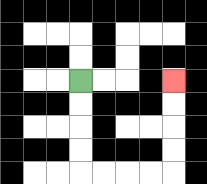{'start': '[3, 3]', 'end': '[7, 3]', 'path_directions': 'D,D,D,D,R,R,R,R,U,U,U,U', 'path_coordinates': '[[3, 3], [3, 4], [3, 5], [3, 6], [3, 7], [4, 7], [5, 7], [6, 7], [7, 7], [7, 6], [7, 5], [7, 4], [7, 3]]'}